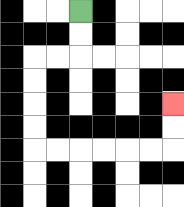{'start': '[3, 0]', 'end': '[7, 4]', 'path_directions': 'D,D,L,L,D,D,D,D,R,R,R,R,R,R,U,U', 'path_coordinates': '[[3, 0], [3, 1], [3, 2], [2, 2], [1, 2], [1, 3], [1, 4], [1, 5], [1, 6], [2, 6], [3, 6], [4, 6], [5, 6], [6, 6], [7, 6], [7, 5], [7, 4]]'}